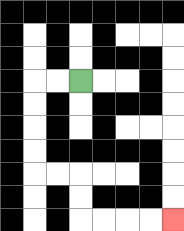{'start': '[3, 3]', 'end': '[7, 9]', 'path_directions': 'L,L,D,D,D,D,R,R,D,D,R,R,R,R', 'path_coordinates': '[[3, 3], [2, 3], [1, 3], [1, 4], [1, 5], [1, 6], [1, 7], [2, 7], [3, 7], [3, 8], [3, 9], [4, 9], [5, 9], [6, 9], [7, 9]]'}